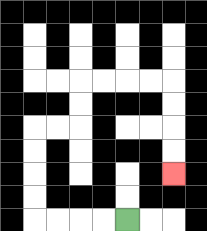{'start': '[5, 9]', 'end': '[7, 7]', 'path_directions': 'L,L,L,L,U,U,U,U,R,R,U,U,R,R,R,R,D,D,D,D', 'path_coordinates': '[[5, 9], [4, 9], [3, 9], [2, 9], [1, 9], [1, 8], [1, 7], [1, 6], [1, 5], [2, 5], [3, 5], [3, 4], [3, 3], [4, 3], [5, 3], [6, 3], [7, 3], [7, 4], [7, 5], [7, 6], [7, 7]]'}